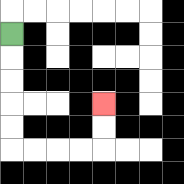{'start': '[0, 1]', 'end': '[4, 4]', 'path_directions': 'D,D,D,D,D,R,R,R,R,U,U', 'path_coordinates': '[[0, 1], [0, 2], [0, 3], [0, 4], [0, 5], [0, 6], [1, 6], [2, 6], [3, 6], [4, 6], [4, 5], [4, 4]]'}